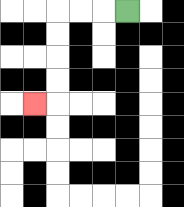{'start': '[5, 0]', 'end': '[1, 4]', 'path_directions': 'L,L,L,D,D,D,D,L', 'path_coordinates': '[[5, 0], [4, 0], [3, 0], [2, 0], [2, 1], [2, 2], [2, 3], [2, 4], [1, 4]]'}